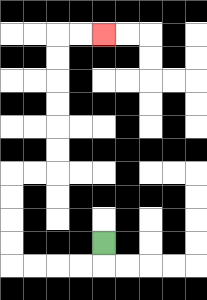{'start': '[4, 10]', 'end': '[4, 1]', 'path_directions': 'D,L,L,L,L,U,U,U,U,R,R,U,U,U,U,U,U,R,R', 'path_coordinates': '[[4, 10], [4, 11], [3, 11], [2, 11], [1, 11], [0, 11], [0, 10], [0, 9], [0, 8], [0, 7], [1, 7], [2, 7], [2, 6], [2, 5], [2, 4], [2, 3], [2, 2], [2, 1], [3, 1], [4, 1]]'}